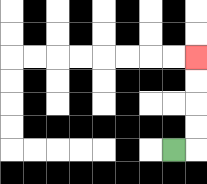{'start': '[7, 6]', 'end': '[8, 2]', 'path_directions': 'R,U,U,U,U', 'path_coordinates': '[[7, 6], [8, 6], [8, 5], [8, 4], [8, 3], [8, 2]]'}